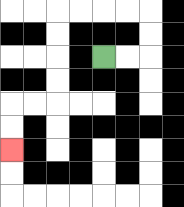{'start': '[4, 2]', 'end': '[0, 6]', 'path_directions': 'R,R,U,U,L,L,L,L,D,D,D,D,L,L,D,D', 'path_coordinates': '[[4, 2], [5, 2], [6, 2], [6, 1], [6, 0], [5, 0], [4, 0], [3, 0], [2, 0], [2, 1], [2, 2], [2, 3], [2, 4], [1, 4], [0, 4], [0, 5], [0, 6]]'}